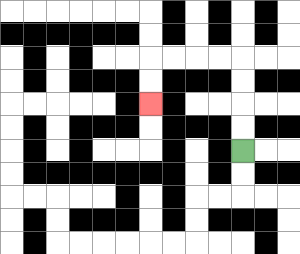{'start': '[10, 6]', 'end': '[6, 4]', 'path_directions': 'U,U,U,U,L,L,L,L,D,D', 'path_coordinates': '[[10, 6], [10, 5], [10, 4], [10, 3], [10, 2], [9, 2], [8, 2], [7, 2], [6, 2], [6, 3], [6, 4]]'}